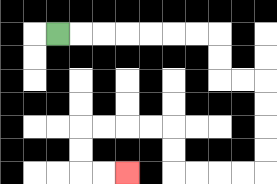{'start': '[2, 1]', 'end': '[5, 7]', 'path_directions': 'R,R,R,R,R,R,R,D,D,R,R,D,D,D,D,L,L,L,L,U,U,L,L,L,L,D,D,R,R', 'path_coordinates': '[[2, 1], [3, 1], [4, 1], [5, 1], [6, 1], [7, 1], [8, 1], [9, 1], [9, 2], [9, 3], [10, 3], [11, 3], [11, 4], [11, 5], [11, 6], [11, 7], [10, 7], [9, 7], [8, 7], [7, 7], [7, 6], [7, 5], [6, 5], [5, 5], [4, 5], [3, 5], [3, 6], [3, 7], [4, 7], [5, 7]]'}